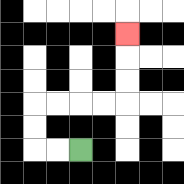{'start': '[3, 6]', 'end': '[5, 1]', 'path_directions': 'L,L,U,U,R,R,R,R,U,U,U', 'path_coordinates': '[[3, 6], [2, 6], [1, 6], [1, 5], [1, 4], [2, 4], [3, 4], [4, 4], [5, 4], [5, 3], [5, 2], [5, 1]]'}